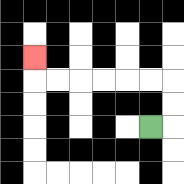{'start': '[6, 5]', 'end': '[1, 2]', 'path_directions': 'R,U,U,L,L,L,L,L,L,U', 'path_coordinates': '[[6, 5], [7, 5], [7, 4], [7, 3], [6, 3], [5, 3], [4, 3], [3, 3], [2, 3], [1, 3], [1, 2]]'}